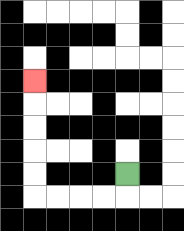{'start': '[5, 7]', 'end': '[1, 3]', 'path_directions': 'D,L,L,L,L,U,U,U,U,U', 'path_coordinates': '[[5, 7], [5, 8], [4, 8], [3, 8], [2, 8], [1, 8], [1, 7], [1, 6], [1, 5], [1, 4], [1, 3]]'}